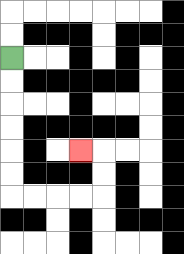{'start': '[0, 2]', 'end': '[3, 6]', 'path_directions': 'D,D,D,D,D,D,R,R,R,R,U,U,L', 'path_coordinates': '[[0, 2], [0, 3], [0, 4], [0, 5], [0, 6], [0, 7], [0, 8], [1, 8], [2, 8], [3, 8], [4, 8], [4, 7], [4, 6], [3, 6]]'}